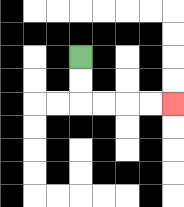{'start': '[3, 2]', 'end': '[7, 4]', 'path_directions': 'D,D,R,R,R,R', 'path_coordinates': '[[3, 2], [3, 3], [3, 4], [4, 4], [5, 4], [6, 4], [7, 4]]'}